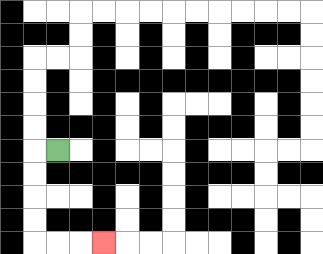{'start': '[2, 6]', 'end': '[4, 10]', 'path_directions': 'L,D,D,D,D,R,R,R', 'path_coordinates': '[[2, 6], [1, 6], [1, 7], [1, 8], [1, 9], [1, 10], [2, 10], [3, 10], [4, 10]]'}